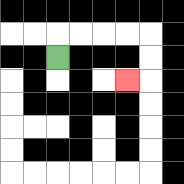{'start': '[2, 2]', 'end': '[5, 3]', 'path_directions': 'U,R,R,R,R,D,D,L', 'path_coordinates': '[[2, 2], [2, 1], [3, 1], [4, 1], [5, 1], [6, 1], [6, 2], [6, 3], [5, 3]]'}